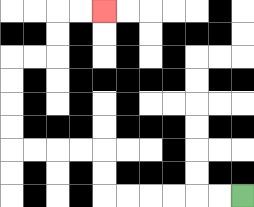{'start': '[10, 8]', 'end': '[4, 0]', 'path_directions': 'L,L,L,L,L,L,U,U,L,L,L,L,U,U,U,U,R,R,U,U,R,R', 'path_coordinates': '[[10, 8], [9, 8], [8, 8], [7, 8], [6, 8], [5, 8], [4, 8], [4, 7], [4, 6], [3, 6], [2, 6], [1, 6], [0, 6], [0, 5], [0, 4], [0, 3], [0, 2], [1, 2], [2, 2], [2, 1], [2, 0], [3, 0], [4, 0]]'}